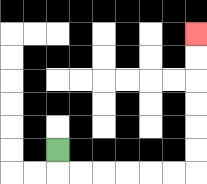{'start': '[2, 6]', 'end': '[8, 1]', 'path_directions': 'D,R,R,R,R,R,R,U,U,U,U,U,U', 'path_coordinates': '[[2, 6], [2, 7], [3, 7], [4, 7], [5, 7], [6, 7], [7, 7], [8, 7], [8, 6], [8, 5], [8, 4], [8, 3], [8, 2], [8, 1]]'}